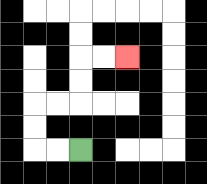{'start': '[3, 6]', 'end': '[5, 2]', 'path_directions': 'L,L,U,U,R,R,U,U,R,R', 'path_coordinates': '[[3, 6], [2, 6], [1, 6], [1, 5], [1, 4], [2, 4], [3, 4], [3, 3], [3, 2], [4, 2], [5, 2]]'}